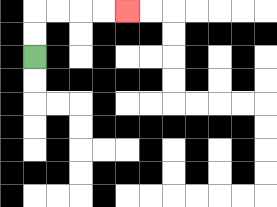{'start': '[1, 2]', 'end': '[5, 0]', 'path_directions': 'U,U,R,R,R,R', 'path_coordinates': '[[1, 2], [1, 1], [1, 0], [2, 0], [3, 0], [4, 0], [5, 0]]'}